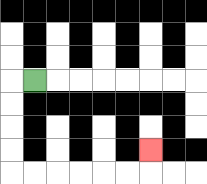{'start': '[1, 3]', 'end': '[6, 6]', 'path_directions': 'L,D,D,D,D,R,R,R,R,R,R,U', 'path_coordinates': '[[1, 3], [0, 3], [0, 4], [0, 5], [0, 6], [0, 7], [1, 7], [2, 7], [3, 7], [4, 7], [5, 7], [6, 7], [6, 6]]'}